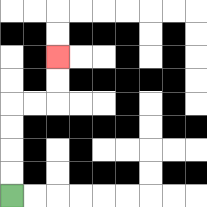{'start': '[0, 8]', 'end': '[2, 2]', 'path_directions': 'U,U,U,U,R,R,U,U', 'path_coordinates': '[[0, 8], [0, 7], [0, 6], [0, 5], [0, 4], [1, 4], [2, 4], [2, 3], [2, 2]]'}